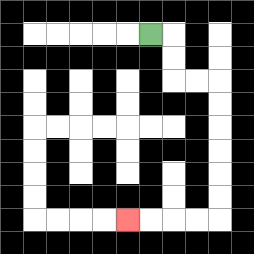{'start': '[6, 1]', 'end': '[5, 9]', 'path_directions': 'R,D,D,R,R,D,D,D,D,D,D,L,L,L,L', 'path_coordinates': '[[6, 1], [7, 1], [7, 2], [7, 3], [8, 3], [9, 3], [9, 4], [9, 5], [9, 6], [9, 7], [9, 8], [9, 9], [8, 9], [7, 9], [6, 9], [5, 9]]'}